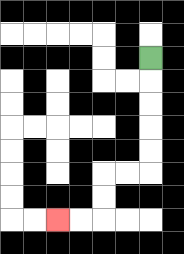{'start': '[6, 2]', 'end': '[2, 9]', 'path_directions': 'D,D,D,D,D,L,L,D,D,L,L', 'path_coordinates': '[[6, 2], [6, 3], [6, 4], [6, 5], [6, 6], [6, 7], [5, 7], [4, 7], [4, 8], [4, 9], [3, 9], [2, 9]]'}